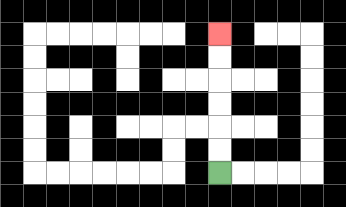{'start': '[9, 7]', 'end': '[9, 1]', 'path_directions': 'U,U,U,U,U,U', 'path_coordinates': '[[9, 7], [9, 6], [9, 5], [9, 4], [9, 3], [9, 2], [9, 1]]'}